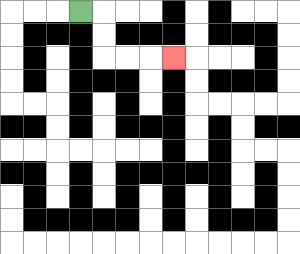{'start': '[3, 0]', 'end': '[7, 2]', 'path_directions': 'R,D,D,R,R,R', 'path_coordinates': '[[3, 0], [4, 0], [4, 1], [4, 2], [5, 2], [6, 2], [7, 2]]'}